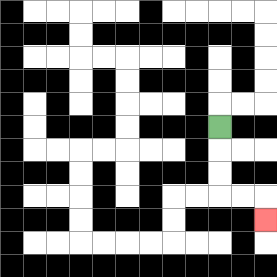{'start': '[9, 5]', 'end': '[11, 9]', 'path_directions': 'D,D,D,R,R,D', 'path_coordinates': '[[9, 5], [9, 6], [9, 7], [9, 8], [10, 8], [11, 8], [11, 9]]'}